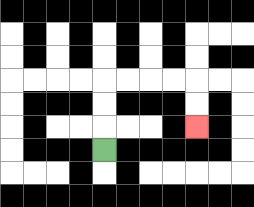{'start': '[4, 6]', 'end': '[8, 5]', 'path_directions': 'U,U,U,R,R,R,R,D,D', 'path_coordinates': '[[4, 6], [4, 5], [4, 4], [4, 3], [5, 3], [6, 3], [7, 3], [8, 3], [8, 4], [8, 5]]'}